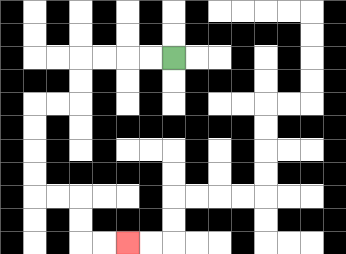{'start': '[7, 2]', 'end': '[5, 10]', 'path_directions': 'L,L,L,L,D,D,L,L,D,D,D,D,R,R,D,D,R,R', 'path_coordinates': '[[7, 2], [6, 2], [5, 2], [4, 2], [3, 2], [3, 3], [3, 4], [2, 4], [1, 4], [1, 5], [1, 6], [1, 7], [1, 8], [2, 8], [3, 8], [3, 9], [3, 10], [4, 10], [5, 10]]'}